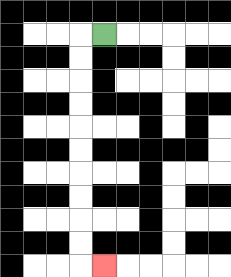{'start': '[4, 1]', 'end': '[4, 11]', 'path_directions': 'L,D,D,D,D,D,D,D,D,D,D,R', 'path_coordinates': '[[4, 1], [3, 1], [3, 2], [3, 3], [3, 4], [3, 5], [3, 6], [3, 7], [3, 8], [3, 9], [3, 10], [3, 11], [4, 11]]'}